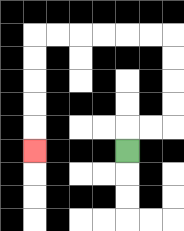{'start': '[5, 6]', 'end': '[1, 6]', 'path_directions': 'U,R,R,U,U,U,U,L,L,L,L,L,L,D,D,D,D,D', 'path_coordinates': '[[5, 6], [5, 5], [6, 5], [7, 5], [7, 4], [7, 3], [7, 2], [7, 1], [6, 1], [5, 1], [4, 1], [3, 1], [2, 1], [1, 1], [1, 2], [1, 3], [1, 4], [1, 5], [1, 6]]'}